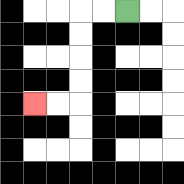{'start': '[5, 0]', 'end': '[1, 4]', 'path_directions': 'L,L,D,D,D,D,L,L', 'path_coordinates': '[[5, 0], [4, 0], [3, 0], [3, 1], [3, 2], [3, 3], [3, 4], [2, 4], [1, 4]]'}